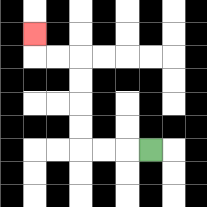{'start': '[6, 6]', 'end': '[1, 1]', 'path_directions': 'L,L,L,U,U,U,U,L,L,U', 'path_coordinates': '[[6, 6], [5, 6], [4, 6], [3, 6], [3, 5], [3, 4], [3, 3], [3, 2], [2, 2], [1, 2], [1, 1]]'}